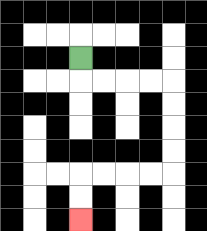{'start': '[3, 2]', 'end': '[3, 9]', 'path_directions': 'D,R,R,R,R,D,D,D,D,L,L,L,L,D,D', 'path_coordinates': '[[3, 2], [3, 3], [4, 3], [5, 3], [6, 3], [7, 3], [7, 4], [7, 5], [7, 6], [7, 7], [6, 7], [5, 7], [4, 7], [3, 7], [3, 8], [3, 9]]'}